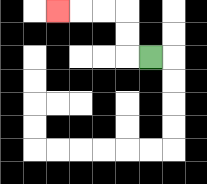{'start': '[6, 2]', 'end': '[2, 0]', 'path_directions': 'L,U,U,L,L,L', 'path_coordinates': '[[6, 2], [5, 2], [5, 1], [5, 0], [4, 0], [3, 0], [2, 0]]'}